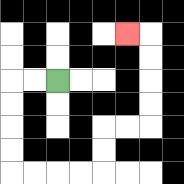{'start': '[2, 3]', 'end': '[5, 1]', 'path_directions': 'L,L,D,D,D,D,R,R,R,R,U,U,R,R,U,U,U,U,L', 'path_coordinates': '[[2, 3], [1, 3], [0, 3], [0, 4], [0, 5], [0, 6], [0, 7], [1, 7], [2, 7], [3, 7], [4, 7], [4, 6], [4, 5], [5, 5], [6, 5], [6, 4], [6, 3], [6, 2], [6, 1], [5, 1]]'}